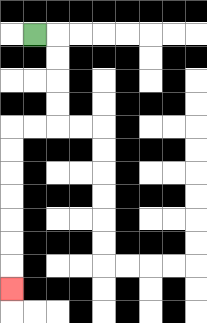{'start': '[1, 1]', 'end': '[0, 12]', 'path_directions': 'R,D,D,D,D,L,L,D,D,D,D,D,D,D', 'path_coordinates': '[[1, 1], [2, 1], [2, 2], [2, 3], [2, 4], [2, 5], [1, 5], [0, 5], [0, 6], [0, 7], [0, 8], [0, 9], [0, 10], [0, 11], [0, 12]]'}